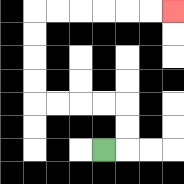{'start': '[4, 6]', 'end': '[7, 0]', 'path_directions': 'R,U,U,L,L,L,L,U,U,U,U,R,R,R,R,R,R', 'path_coordinates': '[[4, 6], [5, 6], [5, 5], [5, 4], [4, 4], [3, 4], [2, 4], [1, 4], [1, 3], [1, 2], [1, 1], [1, 0], [2, 0], [3, 0], [4, 0], [5, 0], [6, 0], [7, 0]]'}